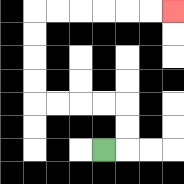{'start': '[4, 6]', 'end': '[7, 0]', 'path_directions': 'R,U,U,L,L,L,L,U,U,U,U,R,R,R,R,R,R', 'path_coordinates': '[[4, 6], [5, 6], [5, 5], [5, 4], [4, 4], [3, 4], [2, 4], [1, 4], [1, 3], [1, 2], [1, 1], [1, 0], [2, 0], [3, 0], [4, 0], [5, 0], [6, 0], [7, 0]]'}